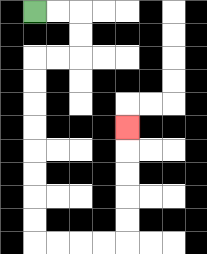{'start': '[1, 0]', 'end': '[5, 5]', 'path_directions': 'R,R,D,D,L,L,D,D,D,D,D,D,D,D,R,R,R,R,U,U,U,U,U', 'path_coordinates': '[[1, 0], [2, 0], [3, 0], [3, 1], [3, 2], [2, 2], [1, 2], [1, 3], [1, 4], [1, 5], [1, 6], [1, 7], [1, 8], [1, 9], [1, 10], [2, 10], [3, 10], [4, 10], [5, 10], [5, 9], [5, 8], [5, 7], [5, 6], [5, 5]]'}